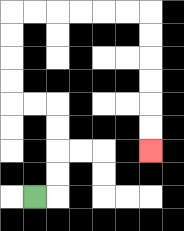{'start': '[1, 8]', 'end': '[6, 6]', 'path_directions': 'R,U,U,U,U,L,L,U,U,U,U,R,R,R,R,R,R,D,D,D,D,D,D', 'path_coordinates': '[[1, 8], [2, 8], [2, 7], [2, 6], [2, 5], [2, 4], [1, 4], [0, 4], [0, 3], [0, 2], [0, 1], [0, 0], [1, 0], [2, 0], [3, 0], [4, 0], [5, 0], [6, 0], [6, 1], [6, 2], [6, 3], [6, 4], [6, 5], [6, 6]]'}